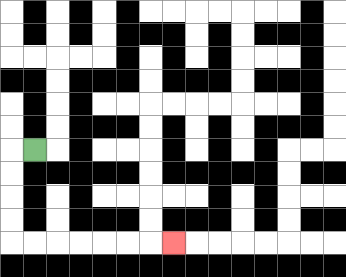{'start': '[1, 6]', 'end': '[7, 10]', 'path_directions': 'L,D,D,D,D,R,R,R,R,R,R,R', 'path_coordinates': '[[1, 6], [0, 6], [0, 7], [0, 8], [0, 9], [0, 10], [1, 10], [2, 10], [3, 10], [4, 10], [5, 10], [6, 10], [7, 10]]'}